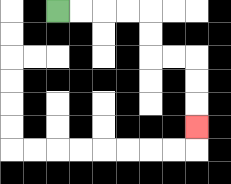{'start': '[2, 0]', 'end': '[8, 5]', 'path_directions': 'R,R,R,R,D,D,R,R,D,D,D', 'path_coordinates': '[[2, 0], [3, 0], [4, 0], [5, 0], [6, 0], [6, 1], [6, 2], [7, 2], [8, 2], [8, 3], [8, 4], [8, 5]]'}